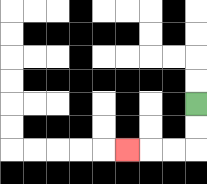{'start': '[8, 4]', 'end': '[5, 6]', 'path_directions': 'D,D,L,L,L', 'path_coordinates': '[[8, 4], [8, 5], [8, 6], [7, 6], [6, 6], [5, 6]]'}